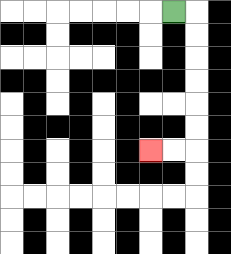{'start': '[7, 0]', 'end': '[6, 6]', 'path_directions': 'R,D,D,D,D,D,D,L,L', 'path_coordinates': '[[7, 0], [8, 0], [8, 1], [8, 2], [8, 3], [8, 4], [8, 5], [8, 6], [7, 6], [6, 6]]'}